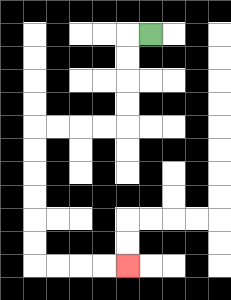{'start': '[6, 1]', 'end': '[5, 11]', 'path_directions': 'L,D,D,D,D,L,L,L,L,D,D,D,D,D,D,R,R,R,R', 'path_coordinates': '[[6, 1], [5, 1], [5, 2], [5, 3], [5, 4], [5, 5], [4, 5], [3, 5], [2, 5], [1, 5], [1, 6], [1, 7], [1, 8], [1, 9], [1, 10], [1, 11], [2, 11], [3, 11], [4, 11], [5, 11]]'}